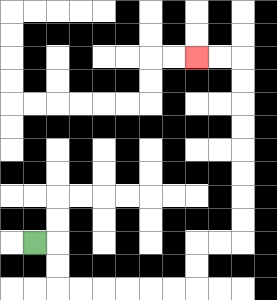{'start': '[1, 10]', 'end': '[8, 2]', 'path_directions': 'R,D,D,R,R,R,R,R,R,U,U,R,R,U,U,U,U,U,U,U,U,L,L', 'path_coordinates': '[[1, 10], [2, 10], [2, 11], [2, 12], [3, 12], [4, 12], [5, 12], [6, 12], [7, 12], [8, 12], [8, 11], [8, 10], [9, 10], [10, 10], [10, 9], [10, 8], [10, 7], [10, 6], [10, 5], [10, 4], [10, 3], [10, 2], [9, 2], [8, 2]]'}